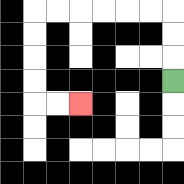{'start': '[7, 3]', 'end': '[3, 4]', 'path_directions': 'U,U,U,L,L,L,L,L,L,D,D,D,D,R,R', 'path_coordinates': '[[7, 3], [7, 2], [7, 1], [7, 0], [6, 0], [5, 0], [4, 0], [3, 0], [2, 0], [1, 0], [1, 1], [1, 2], [1, 3], [1, 4], [2, 4], [3, 4]]'}